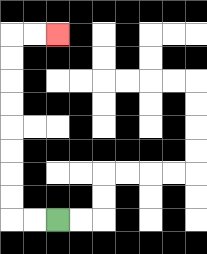{'start': '[2, 9]', 'end': '[2, 1]', 'path_directions': 'L,L,U,U,U,U,U,U,U,U,R,R', 'path_coordinates': '[[2, 9], [1, 9], [0, 9], [0, 8], [0, 7], [0, 6], [0, 5], [0, 4], [0, 3], [0, 2], [0, 1], [1, 1], [2, 1]]'}